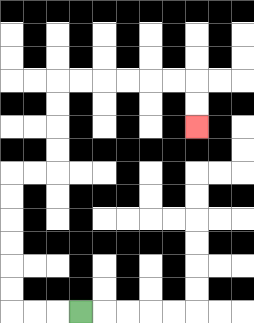{'start': '[3, 13]', 'end': '[8, 5]', 'path_directions': 'L,L,L,U,U,U,U,U,U,R,R,U,U,U,U,R,R,R,R,R,R,D,D', 'path_coordinates': '[[3, 13], [2, 13], [1, 13], [0, 13], [0, 12], [0, 11], [0, 10], [0, 9], [0, 8], [0, 7], [1, 7], [2, 7], [2, 6], [2, 5], [2, 4], [2, 3], [3, 3], [4, 3], [5, 3], [6, 3], [7, 3], [8, 3], [8, 4], [8, 5]]'}